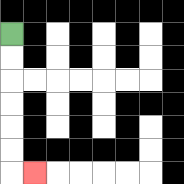{'start': '[0, 1]', 'end': '[1, 7]', 'path_directions': 'D,D,D,D,D,D,R', 'path_coordinates': '[[0, 1], [0, 2], [0, 3], [0, 4], [0, 5], [0, 6], [0, 7], [1, 7]]'}